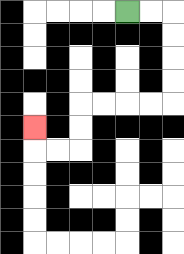{'start': '[5, 0]', 'end': '[1, 5]', 'path_directions': 'R,R,D,D,D,D,L,L,L,L,D,D,L,L,U', 'path_coordinates': '[[5, 0], [6, 0], [7, 0], [7, 1], [7, 2], [7, 3], [7, 4], [6, 4], [5, 4], [4, 4], [3, 4], [3, 5], [3, 6], [2, 6], [1, 6], [1, 5]]'}